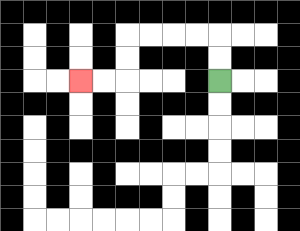{'start': '[9, 3]', 'end': '[3, 3]', 'path_directions': 'U,U,L,L,L,L,D,D,L,L', 'path_coordinates': '[[9, 3], [9, 2], [9, 1], [8, 1], [7, 1], [6, 1], [5, 1], [5, 2], [5, 3], [4, 3], [3, 3]]'}